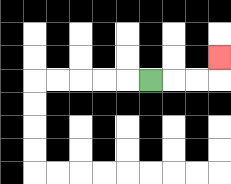{'start': '[6, 3]', 'end': '[9, 2]', 'path_directions': 'R,R,R,U', 'path_coordinates': '[[6, 3], [7, 3], [8, 3], [9, 3], [9, 2]]'}